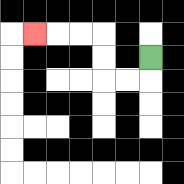{'start': '[6, 2]', 'end': '[1, 1]', 'path_directions': 'D,L,L,U,U,L,L,L', 'path_coordinates': '[[6, 2], [6, 3], [5, 3], [4, 3], [4, 2], [4, 1], [3, 1], [2, 1], [1, 1]]'}